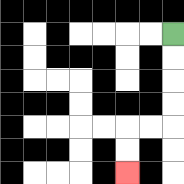{'start': '[7, 1]', 'end': '[5, 7]', 'path_directions': 'D,D,D,D,L,L,D,D', 'path_coordinates': '[[7, 1], [7, 2], [7, 3], [7, 4], [7, 5], [6, 5], [5, 5], [5, 6], [5, 7]]'}